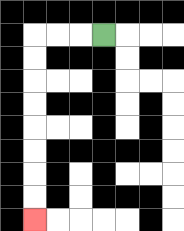{'start': '[4, 1]', 'end': '[1, 9]', 'path_directions': 'L,L,L,D,D,D,D,D,D,D,D', 'path_coordinates': '[[4, 1], [3, 1], [2, 1], [1, 1], [1, 2], [1, 3], [1, 4], [1, 5], [1, 6], [1, 7], [1, 8], [1, 9]]'}